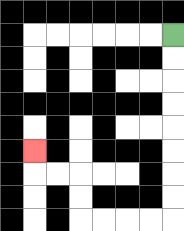{'start': '[7, 1]', 'end': '[1, 6]', 'path_directions': 'D,D,D,D,D,D,D,D,L,L,L,L,U,U,L,L,U', 'path_coordinates': '[[7, 1], [7, 2], [7, 3], [7, 4], [7, 5], [7, 6], [7, 7], [7, 8], [7, 9], [6, 9], [5, 9], [4, 9], [3, 9], [3, 8], [3, 7], [2, 7], [1, 7], [1, 6]]'}